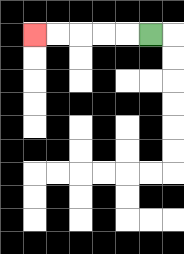{'start': '[6, 1]', 'end': '[1, 1]', 'path_directions': 'L,L,L,L,L', 'path_coordinates': '[[6, 1], [5, 1], [4, 1], [3, 1], [2, 1], [1, 1]]'}